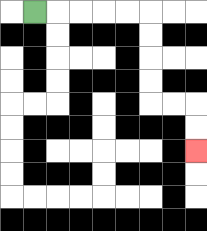{'start': '[1, 0]', 'end': '[8, 6]', 'path_directions': 'R,R,R,R,R,D,D,D,D,R,R,D,D', 'path_coordinates': '[[1, 0], [2, 0], [3, 0], [4, 0], [5, 0], [6, 0], [6, 1], [6, 2], [6, 3], [6, 4], [7, 4], [8, 4], [8, 5], [8, 6]]'}